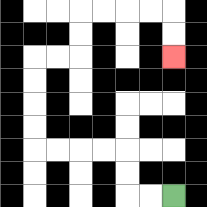{'start': '[7, 8]', 'end': '[7, 2]', 'path_directions': 'L,L,U,U,L,L,L,L,U,U,U,U,R,R,U,U,R,R,R,R,D,D', 'path_coordinates': '[[7, 8], [6, 8], [5, 8], [5, 7], [5, 6], [4, 6], [3, 6], [2, 6], [1, 6], [1, 5], [1, 4], [1, 3], [1, 2], [2, 2], [3, 2], [3, 1], [3, 0], [4, 0], [5, 0], [6, 0], [7, 0], [7, 1], [7, 2]]'}